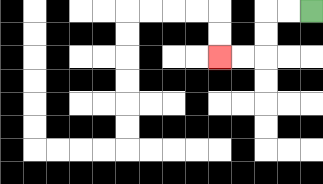{'start': '[13, 0]', 'end': '[9, 2]', 'path_directions': 'L,L,D,D,L,L', 'path_coordinates': '[[13, 0], [12, 0], [11, 0], [11, 1], [11, 2], [10, 2], [9, 2]]'}